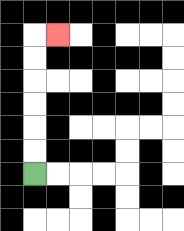{'start': '[1, 7]', 'end': '[2, 1]', 'path_directions': 'U,U,U,U,U,U,R', 'path_coordinates': '[[1, 7], [1, 6], [1, 5], [1, 4], [1, 3], [1, 2], [1, 1], [2, 1]]'}